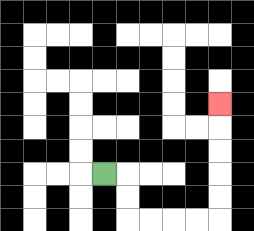{'start': '[4, 7]', 'end': '[9, 4]', 'path_directions': 'R,D,D,R,R,R,R,U,U,U,U,U', 'path_coordinates': '[[4, 7], [5, 7], [5, 8], [5, 9], [6, 9], [7, 9], [8, 9], [9, 9], [9, 8], [9, 7], [9, 6], [9, 5], [9, 4]]'}